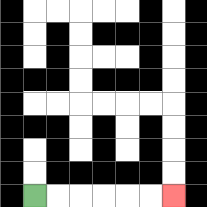{'start': '[1, 8]', 'end': '[7, 8]', 'path_directions': 'R,R,R,R,R,R', 'path_coordinates': '[[1, 8], [2, 8], [3, 8], [4, 8], [5, 8], [6, 8], [7, 8]]'}